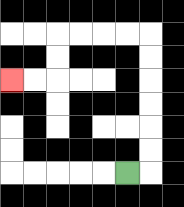{'start': '[5, 7]', 'end': '[0, 3]', 'path_directions': 'R,U,U,U,U,U,U,L,L,L,L,D,D,L,L', 'path_coordinates': '[[5, 7], [6, 7], [6, 6], [6, 5], [6, 4], [6, 3], [6, 2], [6, 1], [5, 1], [4, 1], [3, 1], [2, 1], [2, 2], [2, 3], [1, 3], [0, 3]]'}